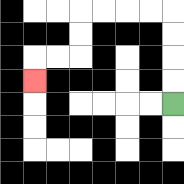{'start': '[7, 4]', 'end': '[1, 3]', 'path_directions': 'U,U,U,U,L,L,L,L,D,D,L,L,D', 'path_coordinates': '[[7, 4], [7, 3], [7, 2], [7, 1], [7, 0], [6, 0], [5, 0], [4, 0], [3, 0], [3, 1], [3, 2], [2, 2], [1, 2], [1, 3]]'}